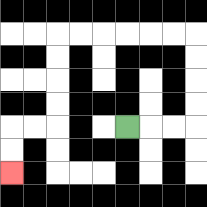{'start': '[5, 5]', 'end': '[0, 7]', 'path_directions': 'R,R,R,U,U,U,U,L,L,L,L,L,L,D,D,D,D,L,L,D,D', 'path_coordinates': '[[5, 5], [6, 5], [7, 5], [8, 5], [8, 4], [8, 3], [8, 2], [8, 1], [7, 1], [6, 1], [5, 1], [4, 1], [3, 1], [2, 1], [2, 2], [2, 3], [2, 4], [2, 5], [1, 5], [0, 5], [0, 6], [0, 7]]'}